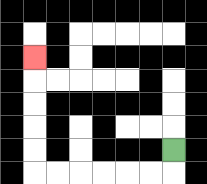{'start': '[7, 6]', 'end': '[1, 2]', 'path_directions': 'D,L,L,L,L,L,L,U,U,U,U,U', 'path_coordinates': '[[7, 6], [7, 7], [6, 7], [5, 7], [4, 7], [3, 7], [2, 7], [1, 7], [1, 6], [1, 5], [1, 4], [1, 3], [1, 2]]'}